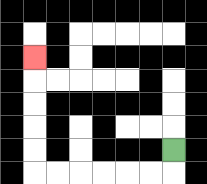{'start': '[7, 6]', 'end': '[1, 2]', 'path_directions': 'D,L,L,L,L,L,L,U,U,U,U,U', 'path_coordinates': '[[7, 6], [7, 7], [6, 7], [5, 7], [4, 7], [3, 7], [2, 7], [1, 7], [1, 6], [1, 5], [1, 4], [1, 3], [1, 2]]'}